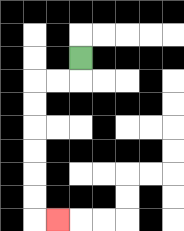{'start': '[3, 2]', 'end': '[2, 9]', 'path_directions': 'D,L,L,D,D,D,D,D,D,R', 'path_coordinates': '[[3, 2], [3, 3], [2, 3], [1, 3], [1, 4], [1, 5], [1, 6], [1, 7], [1, 8], [1, 9], [2, 9]]'}